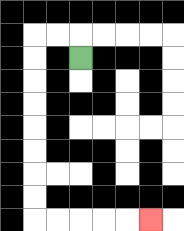{'start': '[3, 2]', 'end': '[6, 9]', 'path_directions': 'U,L,L,D,D,D,D,D,D,D,D,R,R,R,R,R', 'path_coordinates': '[[3, 2], [3, 1], [2, 1], [1, 1], [1, 2], [1, 3], [1, 4], [1, 5], [1, 6], [1, 7], [1, 8], [1, 9], [2, 9], [3, 9], [4, 9], [5, 9], [6, 9]]'}